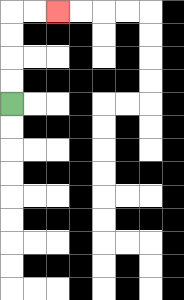{'start': '[0, 4]', 'end': '[2, 0]', 'path_directions': 'U,U,U,U,R,R', 'path_coordinates': '[[0, 4], [0, 3], [0, 2], [0, 1], [0, 0], [1, 0], [2, 0]]'}